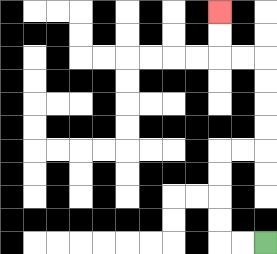{'start': '[11, 10]', 'end': '[9, 0]', 'path_directions': 'L,L,U,U,U,U,R,R,U,U,U,U,L,L,U,U', 'path_coordinates': '[[11, 10], [10, 10], [9, 10], [9, 9], [9, 8], [9, 7], [9, 6], [10, 6], [11, 6], [11, 5], [11, 4], [11, 3], [11, 2], [10, 2], [9, 2], [9, 1], [9, 0]]'}